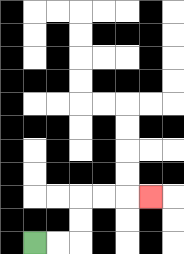{'start': '[1, 10]', 'end': '[6, 8]', 'path_directions': 'R,R,U,U,R,R,R', 'path_coordinates': '[[1, 10], [2, 10], [3, 10], [3, 9], [3, 8], [4, 8], [5, 8], [6, 8]]'}